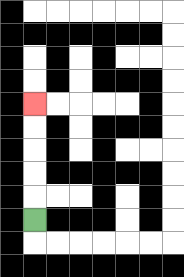{'start': '[1, 9]', 'end': '[1, 4]', 'path_directions': 'U,U,U,U,U', 'path_coordinates': '[[1, 9], [1, 8], [1, 7], [1, 6], [1, 5], [1, 4]]'}